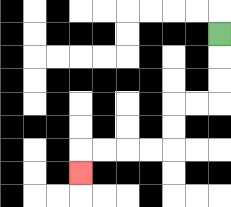{'start': '[9, 1]', 'end': '[3, 7]', 'path_directions': 'D,D,D,L,L,D,D,L,L,L,L,D', 'path_coordinates': '[[9, 1], [9, 2], [9, 3], [9, 4], [8, 4], [7, 4], [7, 5], [7, 6], [6, 6], [5, 6], [4, 6], [3, 6], [3, 7]]'}